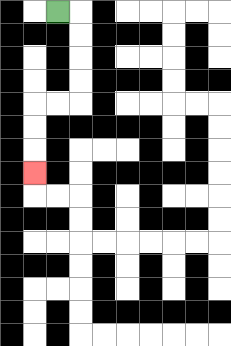{'start': '[2, 0]', 'end': '[1, 7]', 'path_directions': 'R,D,D,D,D,L,L,D,D,D', 'path_coordinates': '[[2, 0], [3, 0], [3, 1], [3, 2], [3, 3], [3, 4], [2, 4], [1, 4], [1, 5], [1, 6], [1, 7]]'}